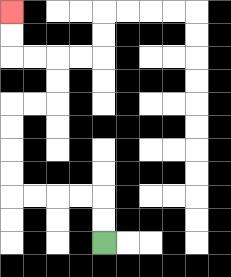{'start': '[4, 10]', 'end': '[0, 0]', 'path_directions': 'U,U,L,L,L,L,U,U,U,U,R,R,U,U,L,L,U,U', 'path_coordinates': '[[4, 10], [4, 9], [4, 8], [3, 8], [2, 8], [1, 8], [0, 8], [0, 7], [0, 6], [0, 5], [0, 4], [1, 4], [2, 4], [2, 3], [2, 2], [1, 2], [0, 2], [0, 1], [0, 0]]'}